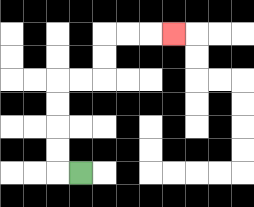{'start': '[3, 7]', 'end': '[7, 1]', 'path_directions': 'L,U,U,U,U,R,R,U,U,R,R,R', 'path_coordinates': '[[3, 7], [2, 7], [2, 6], [2, 5], [2, 4], [2, 3], [3, 3], [4, 3], [4, 2], [4, 1], [5, 1], [6, 1], [7, 1]]'}